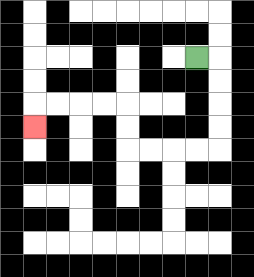{'start': '[8, 2]', 'end': '[1, 5]', 'path_directions': 'R,D,D,D,D,L,L,L,L,U,U,L,L,L,L,D', 'path_coordinates': '[[8, 2], [9, 2], [9, 3], [9, 4], [9, 5], [9, 6], [8, 6], [7, 6], [6, 6], [5, 6], [5, 5], [5, 4], [4, 4], [3, 4], [2, 4], [1, 4], [1, 5]]'}